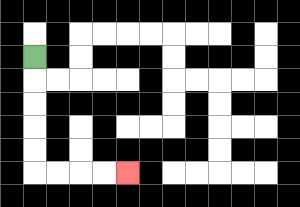{'start': '[1, 2]', 'end': '[5, 7]', 'path_directions': 'D,D,D,D,D,R,R,R,R', 'path_coordinates': '[[1, 2], [1, 3], [1, 4], [1, 5], [1, 6], [1, 7], [2, 7], [3, 7], [4, 7], [5, 7]]'}